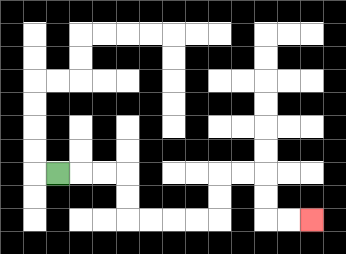{'start': '[2, 7]', 'end': '[13, 9]', 'path_directions': 'R,R,R,D,D,R,R,R,R,U,U,R,R,D,D,R,R', 'path_coordinates': '[[2, 7], [3, 7], [4, 7], [5, 7], [5, 8], [5, 9], [6, 9], [7, 9], [8, 9], [9, 9], [9, 8], [9, 7], [10, 7], [11, 7], [11, 8], [11, 9], [12, 9], [13, 9]]'}